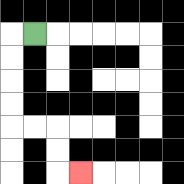{'start': '[1, 1]', 'end': '[3, 7]', 'path_directions': 'L,D,D,D,D,R,R,D,D,R', 'path_coordinates': '[[1, 1], [0, 1], [0, 2], [0, 3], [0, 4], [0, 5], [1, 5], [2, 5], [2, 6], [2, 7], [3, 7]]'}